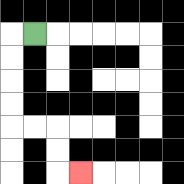{'start': '[1, 1]', 'end': '[3, 7]', 'path_directions': 'L,D,D,D,D,R,R,D,D,R', 'path_coordinates': '[[1, 1], [0, 1], [0, 2], [0, 3], [0, 4], [0, 5], [1, 5], [2, 5], [2, 6], [2, 7], [3, 7]]'}